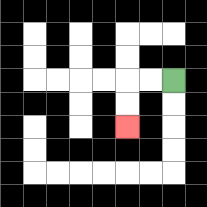{'start': '[7, 3]', 'end': '[5, 5]', 'path_directions': 'L,L,D,D', 'path_coordinates': '[[7, 3], [6, 3], [5, 3], [5, 4], [5, 5]]'}